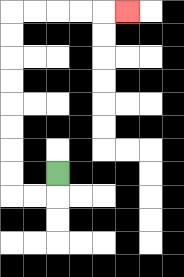{'start': '[2, 7]', 'end': '[5, 0]', 'path_directions': 'D,L,L,U,U,U,U,U,U,U,U,R,R,R,R,R', 'path_coordinates': '[[2, 7], [2, 8], [1, 8], [0, 8], [0, 7], [0, 6], [0, 5], [0, 4], [0, 3], [0, 2], [0, 1], [0, 0], [1, 0], [2, 0], [3, 0], [4, 0], [5, 0]]'}